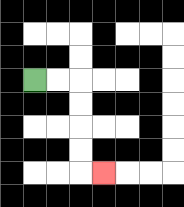{'start': '[1, 3]', 'end': '[4, 7]', 'path_directions': 'R,R,D,D,D,D,R', 'path_coordinates': '[[1, 3], [2, 3], [3, 3], [3, 4], [3, 5], [3, 6], [3, 7], [4, 7]]'}